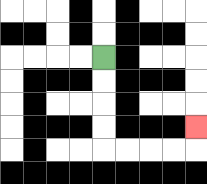{'start': '[4, 2]', 'end': '[8, 5]', 'path_directions': 'D,D,D,D,R,R,R,R,U', 'path_coordinates': '[[4, 2], [4, 3], [4, 4], [4, 5], [4, 6], [5, 6], [6, 6], [7, 6], [8, 6], [8, 5]]'}